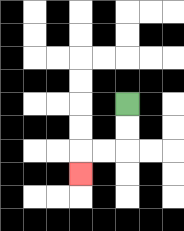{'start': '[5, 4]', 'end': '[3, 7]', 'path_directions': 'D,D,L,L,D', 'path_coordinates': '[[5, 4], [5, 5], [5, 6], [4, 6], [3, 6], [3, 7]]'}